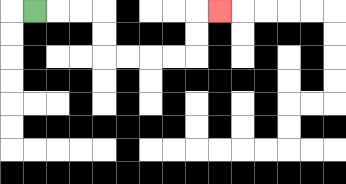{'start': '[1, 0]', 'end': '[9, 0]', 'path_directions': 'R,R,R,D,D,R,R,R,R,U,U,R', 'path_coordinates': '[[1, 0], [2, 0], [3, 0], [4, 0], [4, 1], [4, 2], [5, 2], [6, 2], [7, 2], [8, 2], [8, 1], [8, 0], [9, 0]]'}